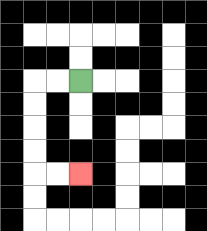{'start': '[3, 3]', 'end': '[3, 7]', 'path_directions': 'L,L,D,D,D,D,R,R', 'path_coordinates': '[[3, 3], [2, 3], [1, 3], [1, 4], [1, 5], [1, 6], [1, 7], [2, 7], [3, 7]]'}